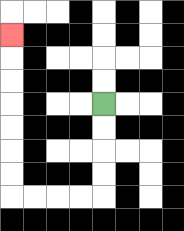{'start': '[4, 4]', 'end': '[0, 1]', 'path_directions': 'D,D,D,D,L,L,L,L,U,U,U,U,U,U,U', 'path_coordinates': '[[4, 4], [4, 5], [4, 6], [4, 7], [4, 8], [3, 8], [2, 8], [1, 8], [0, 8], [0, 7], [0, 6], [0, 5], [0, 4], [0, 3], [0, 2], [0, 1]]'}